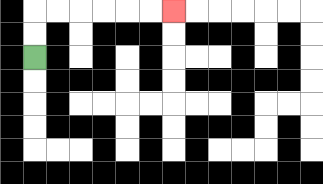{'start': '[1, 2]', 'end': '[7, 0]', 'path_directions': 'U,U,R,R,R,R,R,R', 'path_coordinates': '[[1, 2], [1, 1], [1, 0], [2, 0], [3, 0], [4, 0], [5, 0], [6, 0], [7, 0]]'}